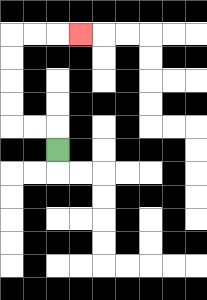{'start': '[2, 6]', 'end': '[3, 1]', 'path_directions': 'U,L,L,U,U,U,U,R,R,R', 'path_coordinates': '[[2, 6], [2, 5], [1, 5], [0, 5], [0, 4], [0, 3], [0, 2], [0, 1], [1, 1], [2, 1], [3, 1]]'}